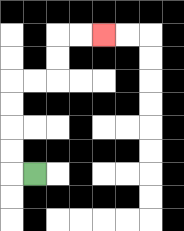{'start': '[1, 7]', 'end': '[4, 1]', 'path_directions': 'L,U,U,U,U,R,R,U,U,R,R', 'path_coordinates': '[[1, 7], [0, 7], [0, 6], [0, 5], [0, 4], [0, 3], [1, 3], [2, 3], [2, 2], [2, 1], [3, 1], [4, 1]]'}